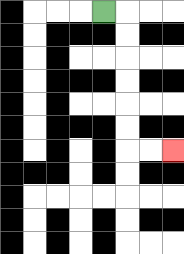{'start': '[4, 0]', 'end': '[7, 6]', 'path_directions': 'R,D,D,D,D,D,D,R,R', 'path_coordinates': '[[4, 0], [5, 0], [5, 1], [5, 2], [5, 3], [5, 4], [5, 5], [5, 6], [6, 6], [7, 6]]'}